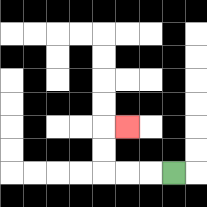{'start': '[7, 7]', 'end': '[5, 5]', 'path_directions': 'L,L,L,U,U,R', 'path_coordinates': '[[7, 7], [6, 7], [5, 7], [4, 7], [4, 6], [4, 5], [5, 5]]'}